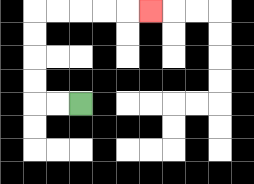{'start': '[3, 4]', 'end': '[6, 0]', 'path_directions': 'L,L,U,U,U,U,R,R,R,R,R', 'path_coordinates': '[[3, 4], [2, 4], [1, 4], [1, 3], [1, 2], [1, 1], [1, 0], [2, 0], [3, 0], [4, 0], [5, 0], [6, 0]]'}